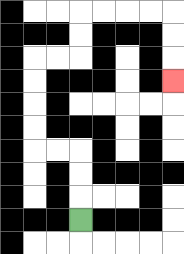{'start': '[3, 9]', 'end': '[7, 3]', 'path_directions': 'U,U,U,L,L,U,U,U,U,R,R,U,U,R,R,R,R,D,D,D', 'path_coordinates': '[[3, 9], [3, 8], [3, 7], [3, 6], [2, 6], [1, 6], [1, 5], [1, 4], [1, 3], [1, 2], [2, 2], [3, 2], [3, 1], [3, 0], [4, 0], [5, 0], [6, 0], [7, 0], [7, 1], [7, 2], [7, 3]]'}